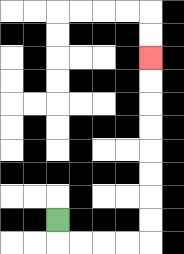{'start': '[2, 9]', 'end': '[6, 2]', 'path_directions': 'D,R,R,R,R,U,U,U,U,U,U,U,U', 'path_coordinates': '[[2, 9], [2, 10], [3, 10], [4, 10], [5, 10], [6, 10], [6, 9], [6, 8], [6, 7], [6, 6], [6, 5], [6, 4], [6, 3], [6, 2]]'}